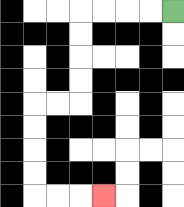{'start': '[7, 0]', 'end': '[4, 8]', 'path_directions': 'L,L,L,L,D,D,D,D,L,L,D,D,D,D,R,R,R', 'path_coordinates': '[[7, 0], [6, 0], [5, 0], [4, 0], [3, 0], [3, 1], [3, 2], [3, 3], [3, 4], [2, 4], [1, 4], [1, 5], [1, 6], [1, 7], [1, 8], [2, 8], [3, 8], [4, 8]]'}